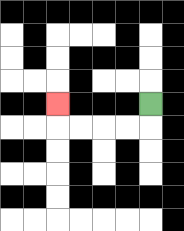{'start': '[6, 4]', 'end': '[2, 4]', 'path_directions': 'D,L,L,L,L,U', 'path_coordinates': '[[6, 4], [6, 5], [5, 5], [4, 5], [3, 5], [2, 5], [2, 4]]'}